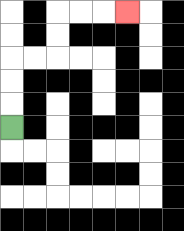{'start': '[0, 5]', 'end': '[5, 0]', 'path_directions': 'U,U,U,R,R,U,U,R,R,R', 'path_coordinates': '[[0, 5], [0, 4], [0, 3], [0, 2], [1, 2], [2, 2], [2, 1], [2, 0], [3, 0], [4, 0], [5, 0]]'}